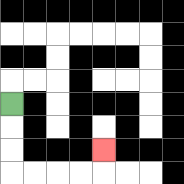{'start': '[0, 4]', 'end': '[4, 6]', 'path_directions': 'D,D,D,R,R,R,R,U', 'path_coordinates': '[[0, 4], [0, 5], [0, 6], [0, 7], [1, 7], [2, 7], [3, 7], [4, 7], [4, 6]]'}